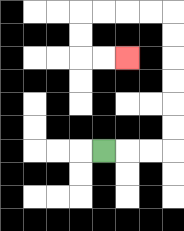{'start': '[4, 6]', 'end': '[5, 2]', 'path_directions': 'R,R,R,U,U,U,U,U,U,L,L,L,L,D,D,R,R', 'path_coordinates': '[[4, 6], [5, 6], [6, 6], [7, 6], [7, 5], [7, 4], [7, 3], [7, 2], [7, 1], [7, 0], [6, 0], [5, 0], [4, 0], [3, 0], [3, 1], [3, 2], [4, 2], [5, 2]]'}